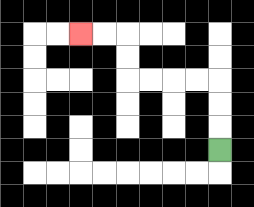{'start': '[9, 6]', 'end': '[3, 1]', 'path_directions': 'U,U,U,L,L,L,L,U,U,L,L', 'path_coordinates': '[[9, 6], [9, 5], [9, 4], [9, 3], [8, 3], [7, 3], [6, 3], [5, 3], [5, 2], [5, 1], [4, 1], [3, 1]]'}